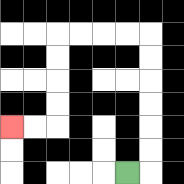{'start': '[5, 7]', 'end': '[0, 5]', 'path_directions': 'R,U,U,U,U,U,U,L,L,L,L,D,D,D,D,L,L', 'path_coordinates': '[[5, 7], [6, 7], [6, 6], [6, 5], [6, 4], [6, 3], [6, 2], [6, 1], [5, 1], [4, 1], [3, 1], [2, 1], [2, 2], [2, 3], [2, 4], [2, 5], [1, 5], [0, 5]]'}